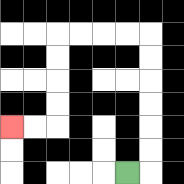{'start': '[5, 7]', 'end': '[0, 5]', 'path_directions': 'R,U,U,U,U,U,U,L,L,L,L,D,D,D,D,L,L', 'path_coordinates': '[[5, 7], [6, 7], [6, 6], [6, 5], [6, 4], [6, 3], [6, 2], [6, 1], [5, 1], [4, 1], [3, 1], [2, 1], [2, 2], [2, 3], [2, 4], [2, 5], [1, 5], [0, 5]]'}